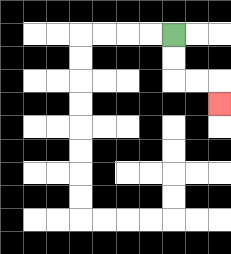{'start': '[7, 1]', 'end': '[9, 4]', 'path_directions': 'D,D,R,R,D', 'path_coordinates': '[[7, 1], [7, 2], [7, 3], [8, 3], [9, 3], [9, 4]]'}